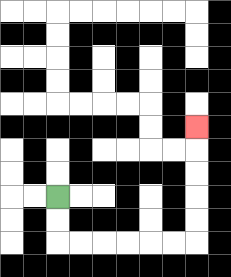{'start': '[2, 8]', 'end': '[8, 5]', 'path_directions': 'D,D,R,R,R,R,R,R,U,U,U,U,U', 'path_coordinates': '[[2, 8], [2, 9], [2, 10], [3, 10], [4, 10], [5, 10], [6, 10], [7, 10], [8, 10], [8, 9], [8, 8], [8, 7], [8, 6], [8, 5]]'}